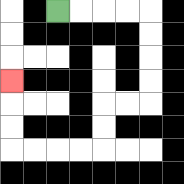{'start': '[2, 0]', 'end': '[0, 3]', 'path_directions': 'R,R,R,R,D,D,D,D,L,L,D,D,L,L,L,L,U,U,U', 'path_coordinates': '[[2, 0], [3, 0], [4, 0], [5, 0], [6, 0], [6, 1], [6, 2], [6, 3], [6, 4], [5, 4], [4, 4], [4, 5], [4, 6], [3, 6], [2, 6], [1, 6], [0, 6], [0, 5], [0, 4], [0, 3]]'}